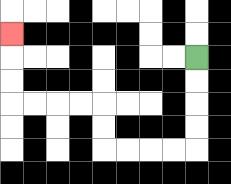{'start': '[8, 2]', 'end': '[0, 1]', 'path_directions': 'D,D,D,D,L,L,L,L,U,U,L,L,L,L,U,U,U', 'path_coordinates': '[[8, 2], [8, 3], [8, 4], [8, 5], [8, 6], [7, 6], [6, 6], [5, 6], [4, 6], [4, 5], [4, 4], [3, 4], [2, 4], [1, 4], [0, 4], [0, 3], [0, 2], [0, 1]]'}